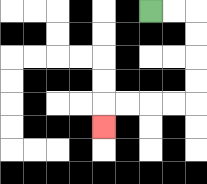{'start': '[6, 0]', 'end': '[4, 5]', 'path_directions': 'R,R,D,D,D,D,L,L,L,L,D', 'path_coordinates': '[[6, 0], [7, 0], [8, 0], [8, 1], [8, 2], [8, 3], [8, 4], [7, 4], [6, 4], [5, 4], [4, 4], [4, 5]]'}